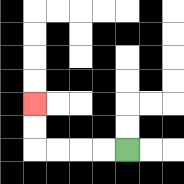{'start': '[5, 6]', 'end': '[1, 4]', 'path_directions': 'L,L,L,L,U,U', 'path_coordinates': '[[5, 6], [4, 6], [3, 6], [2, 6], [1, 6], [1, 5], [1, 4]]'}